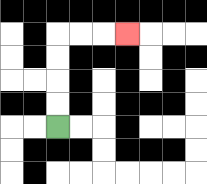{'start': '[2, 5]', 'end': '[5, 1]', 'path_directions': 'U,U,U,U,R,R,R', 'path_coordinates': '[[2, 5], [2, 4], [2, 3], [2, 2], [2, 1], [3, 1], [4, 1], [5, 1]]'}